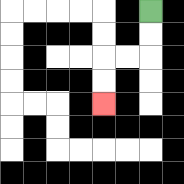{'start': '[6, 0]', 'end': '[4, 4]', 'path_directions': 'D,D,L,L,D,D', 'path_coordinates': '[[6, 0], [6, 1], [6, 2], [5, 2], [4, 2], [4, 3], [4, 4]]'}